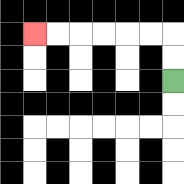{'start': '[7, 3]', 'end': '[1, 1]', 'path_directions': 'U,U,L,L,L,L,L,L', 'path_coordinates': '[[7, 3], [7, 2], [7, 1], [6, 1], [5, 1], [4, 1], [3, 1], [2, 1], [1, 1]]'}